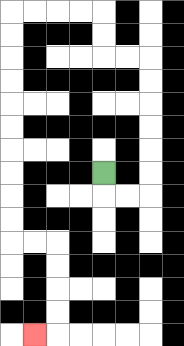{'start': '[4, 7]', 'end': '[1, 14]', 'path_directions': 'D,R,R,U,U,U,U,U,U,L,L,U,U,L,L,L,L,D,D,D,D,D,D,D,D,D,D,R,R,D,D,D,D,L', 'path_coordinates': '[[4, 7], [4, 8], [5, 8], [6, 8], [6, 7], [6, 6], [6, 5], [6, 4], [6, 3], [6, 2], [5, 2], [4, 2], [4, 1], [4, 0], [3, 0], [2, 0], [1, 0], [0, 0], [0, 1], [0, 2], [0, 3], [0, 4], [0, 5], [0, 6], [0, 7], [0, 8], [0, 9], [0, 10], [1, 10], [2, 10], [2, 11], [2, 12], [2, 13], [2, 14], [1, 14]]'}